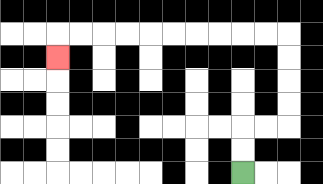{'start': '[10, 7]', 'end': '[2, 2]', 'path_directions': 'U,U,R,R,U,U,U,U,L,L,L,L,L,L,L,L,L,L,D', 'path_coordinates': '[[10, 7], [10, 6], [10, 5], [11, 5], [12, 5], [12, 4], [12, 3], [12, 2], [12, 1], [11, 1], [10, 1], [9, 1], [8, 1], [7, 1], [6, 1], [5, 1], [4, 1], [3, 1], [2, 1], [2, 2]]'}